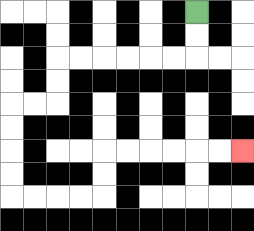{'start': '[8, 0]', 'end': '[10, 6]', 'path_directions': 'D,D,L,L,L,L,L,L,D,D,L,L,D,D,D,D,R,R,R,R,U,U,R,R,R,R,R,R', 'path_coordinates': '[[8, 0], [8, 1], [8, 2], [7, 2], [6, 2], [5, 2], [4, 2], [3, 2], [2, 2], [2, 3], [2, 4], [1, 4], [0, 4], [0, 5], [0, 6], [0, 7], [0, 8], [1, 8], [2, 8], [3, 8], [4, 8], [4, 7], [4, 6], [5, 6], [6, 6], [7, 6], [8, 6], [9, 6], [10, 6]]'}